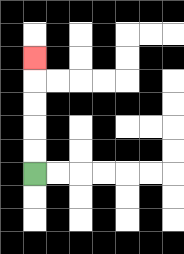{'start': '[1, 7]', 'end': '[1, 2]', 'path_directions': 'U,U,U,U,U', 'path_coordinates': '[[1, 7], [1, 6], [1, 5], [1, 4], [1, 3], [1, 2]]'}